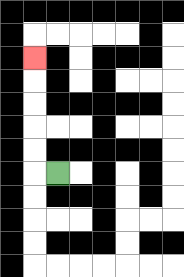{'start': '[2, 7]', 'end': '[1, 2]', 'path_directions': 'L,U,U,U,U,U', 'path_coordinates': '[[2, 7], [1, 7], [1, 6], [1, 5], [1, 4], [1, 3], [1, 2]]'}